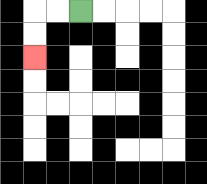{'start': '[3, 0]', 'end': '[1, 2]', 'path_directions': 'L,L,D,D', 'path_coordinates': '[[3, 0], [2, 0], [1, 0], [1, 1], [1, 2]]'}